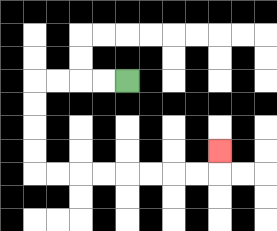{'start': '[5, 3]', 'end': '[9, 6]', 'path_directions': 'L,L,L,L,D,D,D,D,R,R,R,R,R,R,R,R,U', 'path_coordinates': '[[5, 3], [4, 3], [3, 3], [2, 3], [1, 3], [1, 4], [1, 5], [1, 6], [1, 7], [2, 7], [3, 7], [4, 7], [5, 7], [6, 7], [7, 7], [8, 7], [9, 7], [9, 6]]'}